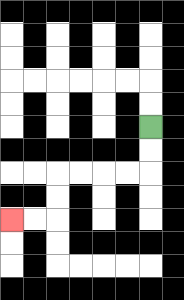{'start': '[6, 5]', 'end': '[0, 9]', 'path_directions': 'D,D,L,L,L,L,D,D,L,L', 'path_coordinates': '[[6, 5], [6, 6], [6, 7], [5, 7], [4, 7], [3, 7], [2, 7], [2, 8], [2, 9], [1, 9], [0, 9]]'}